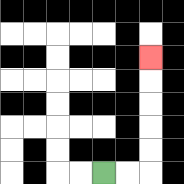{'start': '[4, 7]', 'end': '[6, 2]', 'path_directions': 'R,R,U,U,U,U,U', 'path_coordinates': '[[4, 7], [5, 7], [6, 7], [6, 6], [6, 5], [6, 4], [6, 3], [6, 2]]'}